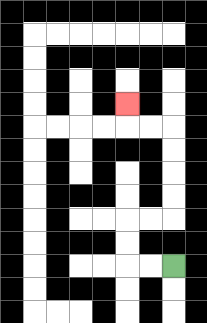{'start': '[7, 11]', 'end': '[5, 4]', 'path_directions': 'L,L,U,U,R,R,U,U,U,U,L,L,U', 'path_coordinates': '[[7, 11], [6, 11], [5, 11], [5, 10], [5, 9], [6, 9], [7, 9], [7, 8], [7, 7], [7, 6], [7, 5], [6, 5], [5, 5], [5, 4]]'}